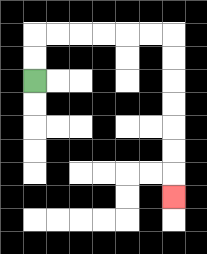{'start': '[1, 3]', 'end': '[7, 8]', 'path_directions': 'U,U,R,R,R,R,R,R,D,D,D,D,D,D,D', 'path_coordinates': '[[1, 3], [1, 2], [1, 1], [2, 1], [3, 1], [4, 1], [5, 1], [6, 1], [7, 1], [7, 2], [7, 3], [7, 4], [7, 5], [7, 6], [7, 7], [7, 8]]'}